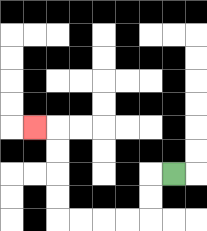{'start': '[7, 7]', 'end': '[1, 5]', 'path_directions': 'L,D,D,L,L,L,L,U,U,U,U,L', 'path_coordinates': '[[7, 7], [6, 7], [6, 8], [6, 9], [5, 9], [4, 9], [3, 9], [2, 9], [2, 8], [2, 7], [2, 6], [2, 5], [1, 5]]'}